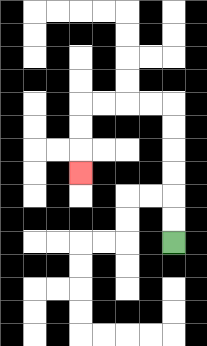{'start': '[7, 10]', 'end': '[3, 7]', 'path_directions': 'U,U,U,U,U,U,L,L,L,L,D,D,D', 'path_coordinates': '[[7, 10], [7, 9], [7, 8], [7, 7], [7, 6], [7, 5], [7, 4], [6, 4], [5, 4], [4, 4], [3, 4], [3, 5], [3, 6], [3, 7]]'}